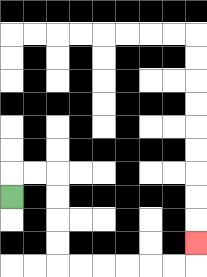{'start': '[0, 8]', 'end': '[8, 10]', 'path_directions': 'U,R,R,D,D,D,D,R,R,R,R,R,R,U', 'path_coordinates': '[[0, 8], [0, 7], [1, 7], [2, 7], [2, 8], [2, 9], [2, 10], [2, 11], [3, 11], [4, 11], [5, 11], [6, 11], [7, 11], [8, 11], [8, 10]]'}